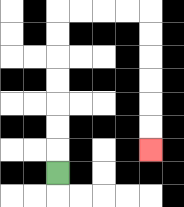{'start': '[2, 7]', 'end': '[6, 6]', 'path_directions': 'U,U,U,U,U,U,U,R,R,R,R,D,D,D,D,D,D', 'path_coordinates': '[[2, 7], [2, 6], [2, 5], [2, 4], [2, 3], [2, 2], [2, 1], [2, 0], [3, 0], [4, 0], [5, 0], [6, 0], [6, 1], [6, 2], [6, 3], [6, 4], [6, 5], [6, 6]]'}